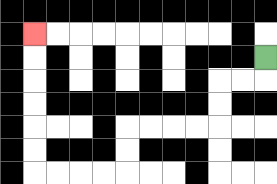{'start': '[11, 2]', 'end': '[1, 1]', 'path_directions': 'D,L,L,D,D,L,L,L,L,D,D,L,L,L,L,U,U,U,U,U,U', 'path_coordinates': '[[11, 2], [11, 3], [10, 3], [9, 3], [9, 4], [9, 5], [8, 5], [7, 5], [6, 5], [5, 5], [5, 6], [5, 7], [4, 7], [3, 7], [2, 7], [1, 7], [1, 6], [1, 5], [1, 4], [1, 3], [1, 2], [1, 1]]'}